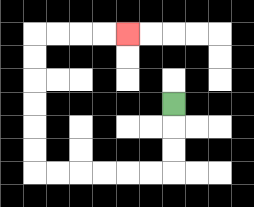{'start': '[7, 4]', 'end': '[5, 1]', 'path_directions': 'D,D,D,L,L,L,L,L,L,U,U,U,U,U,U,R,R,R,R', 'path_coordinates': '[[7, 4], [7, 5], [7, 6], [7, 7], [6, 7], [5, 7], [4, 7], [3, 7], [2, 7], [1, 7], [1, 6], [1, 5], [1, 4], [1, 3], [1, 2], [1, 1], [2, 1], [3, 1], [4, 1], [5, 1]]'}